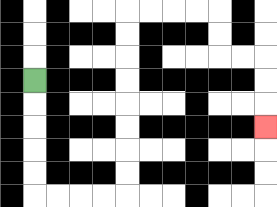{'start': '[1, 3]', 'end': '[11, 5]', 'path_directions': 'D,D,D,D,D,R,R,R,R,U,U,U,U,U,U,U,U,R,R,R,R,D,D,R,R,D,D,D', 'path_coordinates': '[[1, 3], [1, 4], [1, 5], [1, 6], [1, 7], [1, 8], [2, 8], [3, 8], [4, 8], [5, 8], [5, 7], [5, 6], [5, 5], [5, 4], [5, 3], [5, 2], [5, 1], [5, 0], [6, 0], [7, 0], [8, 0], [9, 0], [9, 1], [9, 2], [10, 2], [11, 2], [11, 3], [11, 4], [11, 5]]'}